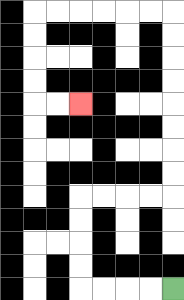{'start': '[7, 12]', 'end': '[3, 4]', 'path_directions': 'L,L,L,L,U,U,U,U,R,R,R,R,U,U,U,U,U,U,U,U,L,L,L,L,L,L,D,D,D,D,R,R', 'path_coordinates': '[[7, 12], [6, 12], [5, 12], [4, 12], [3, 12], [3, 11], [3, 10], [3, 9], [3, 8], [4, 8], [5, 8], [6, 8], [7, 8], [7, 7], [7, 6], [7, 5], [7, 4], [7, 3], [7, 2], [7, 1], [7, 0], [6, 0], [5, 0], [4, 0], [3, 0], [2, 0], [1, 0], [1, 1], [1, 2], [1, 3], [1, 4], [2, 4], [3, 4]]'}